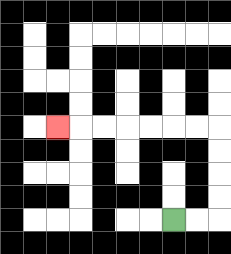{'start': '[7, 9]', 'end': '[2, 5]', 'path_directions': 'R,R,U,U,U,U,L,L,L,L,L,L,L', 'path_coordinates': '[[7, 9], [8, 9], [9, 9], [9, 8], [9, 7], [9, 6], [9, 5], [8, 5], [7, 5], [6, 5], [5, 5], [4, 5], [3, 5], [2, 5]]'}